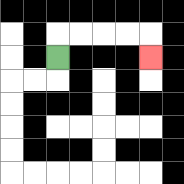{'start': '[2, 2]', 'end': '[6, 2]', 'path_directions': 'U,R,R,R,R,D', 'path_coordinates': '[[2, 2], [2, 1], [3, 1], [4, 1], [5, 1], [6, 1], [6, 2]]'}